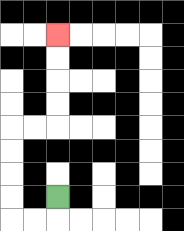{'start': '[2, 8]', 'end': '[2, 1]', 'path_directions': 'D,L,L,U,U,U,U,R,R,U,U,U,U', 'path_coordinates': '[[2, 8], [2, 9], [1, 9], [0, 9], [0, 8], [0, 7], [0, 6], [0, 5], [1, 5], [2, 5], [2, 4], [2, 3], [2, 2], [2, 1]]'}